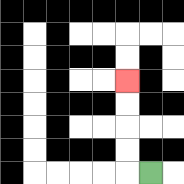{'start': '[6, 7]', 'end': '[5, 3]', 'path_directions': 'L,U,U,U,U', 'path_coordinates': '[[6, 7], [5, 7], [5, 6], [5, 5], [5, 4], [5, 3]]'}